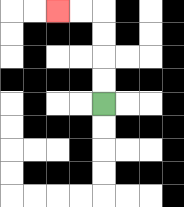{'start': '[4, 4]', 'end': '[2, 0]', 'path_directions': 'U,U,U,U,L,L', 'path_coordinates': '[[4, 4], [4, 3], [4, 2], [4, 1], [4, 0], [3, 0], [2, 0]]'}